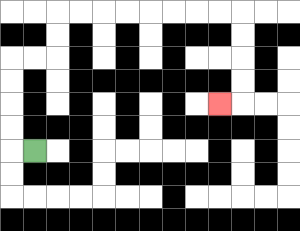{'start': '[1, 6]', 'end': '[9, 4]', 'path_directions': 'L,U,U,U,U,R,R,U,U,R,R,R,R,R,R,R,R,D,D,D,D,L', 'path_coordinates': '[[1, 6], [0, 6], [0, 5], [0, 4], [0, 3], [0, 2], [1, 2], [2, 2], [2, 1], [2, 0], [3, 0], [4, 0], [5, 0], [6, 0], [7, 0], [8, 0], [9, 0], [10, 0], [10, 1], [10, 2], [10, 3], [10, 4], [9, 4]]'}